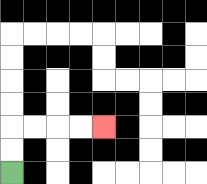{'start': '[0, 7]', 'end': '[4, 5]', 'path_directions': 'U,U,R,R,R,R', 'path_coordinates': '[[0, 7], [0, 6], [0, 5], [1, 5], [2, 5], [3, 5], [4, 5]]'}